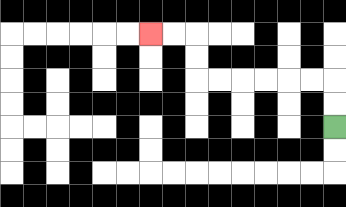{'start': '[14, 5]', 'end': '[6, 1]', 'path_directions': 'U,U,L,L,L,L,L,L,U,U,L,L', 'path_coordinates': '[[14, 5], [14, 4], [14, 3], [13, 3], [12, 3], [11, 3], [10, 3], [9, 3], [8, 3], [8, 2], [8, 1], [7, 1], [6, 1]]'}